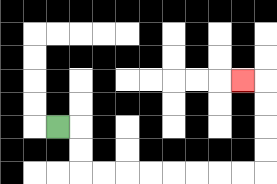{'start': '[2, 5]', 'end': '[10, 3]', 'path_directions': 'R,D,D,R,R,R,R,R,R,R,R,U,U,U,U,L', 'path_coordinates': '[[2, 5], [3, 5], [3, 6], [3, 7], [4, 7], [5, 7], [6, 7], [7, 7], [8, 7], [9, 7], [10, 7], [11, 7], [11, 6], [11, 5], [11, 4], [11, 3], [10, 3]]'}